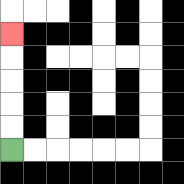{'start': '[0, 6]', 'end': '[0, 1]', 'path_directions': 'U,U,U,U,U', 'path_coordinates': '[[0, 6], [0, 5], [0, 4], [0, 3], [0, 2], [0, 1]]'}